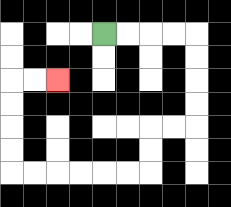{'start': '[4, 1]', 'end': '[2, 3]', 'path_directions': 'R,R,R,R,D,D,D,D,L,L,D,D,L,L,L,L,L,L,U,U,U,U,R,R', 'path_coordinates': '[[4, 1], [5, 1], [6, 1], [7, 1], [8, 1], [8, 2], [8, 3], [8, 4], [8, 5], [7, 5], [6, 5], [6, 6], [6, 7], [5, 7], [4, 7], [3, 7], [2, 7], [1, 7], [0, 7], [0, 6], [0, 5], [0, 4], [0, 3], [1, 3], [2, 3]]'}